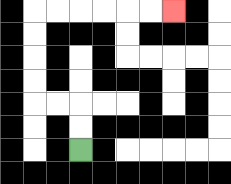{'start': '[3, 6]', 'end': '[7, 0]', 'path_directions': 'U,U,L,L,U,U,U,U,R,R,R,R,R,R', 'path_coordinates': '[[3, 6], [3, 5], [3, 4], [2, 4], [1, 4], [1, 3], [1, 2], [1, 1], [1, 0], [2, 0], [3, 0], [4, 0], [5, 0], [6, 0], [7, 0]]'}